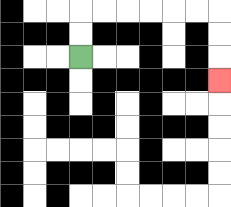{'start': '[3, 2]', 'end': '[9, 3]', 'path_directions': 'U,U,R,R,R,R,R,R,D,D,D', 'path_coordinates': '[[3, 2], [3, 1], [3, 0], [4, 0], [5, 0], [6, 0], [7, 0], [8, 0], [9, 0], [9, 1], [9, 2], [9, 3]]'}